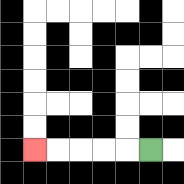{'start': '[6, 6]', 'end': '[1, 6]', 'path_directions': 'L,L,L,L,L', 'path_coordinates': '[[6, 6], [5, 6], [4, 6], [3, 6], [2, 6], [1, 6]]'}